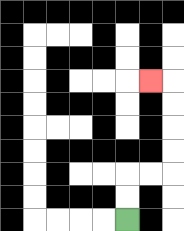{'start': '[5, 9]', 'end': '[6, 3]', 'path_directions': 'U,U,R,R,U,U,U,U,L', 'path_coordinates': '[[5, 9], [5, 8], [5, 7], [6, 7], [7, 7], [7, 6], [7, 5], [7, 4], [7, 3], [6, 3]]'}